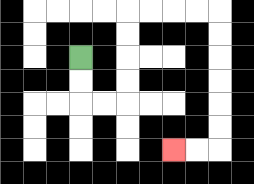{'start': '[3, 2]', 'end': '[7, 6]', 'path_directions': 'D,D,R,R,U,U,U,U,R,R,R,R,D,D,D,D,D,D,L,L', 'path_coordinates': '[[3, 2], [3, 3], [3, 4], [4, 4], [5, 4], [5, 3], [5, 2], [5, 1], [5, 0], [6, 0], [7, 0], [8, 0], [9, 0], [9, 1], [9, 2], [9, 3], [9, 4], [9, 5], [9, 6], [8, 6], [7, 6]]'}